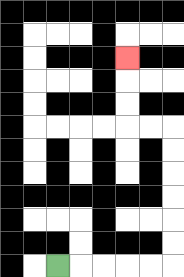{'start': '[2, 11]', 'end': '[5, 2]', 'path_directions': 'R,R,R,R,R,U,U,U,U,U,U,L,L,U,U,U', 'path_coordinates': '[[2, 11], [3, 11], [4, 11], [5, 11], [6, 11], [7, 11], [7, 10], [7, 9], [7, 8], [7, 7], [7, 6], [7, 5], [6, 5], [5, 5], [5, 4], [5, 3], [5, 2]]'}